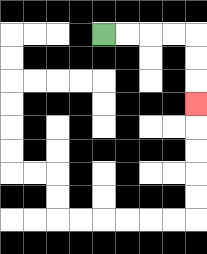{'start': '[4, 1]', 'end': '[8, 4]', 'path_directions': 'R,R,R,R,D,D,D', 'path_coordinates': '[[4, 1], [5, 1], [6, 1], [7, 1], [8, 1], [8, 2], [8, 3], [8, 4]]'}